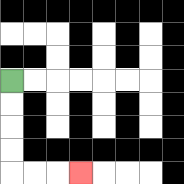{'start': '[0, 3]', 'end': '[3, 7]', 'path_directions': 'D,D,D,D,R,R,R', 'path_coordinates': '[[0, 3], [0, 4], [0, 5], [0, 6], [0, 7], [1, 7], [2, 7], [3, 7]]'}